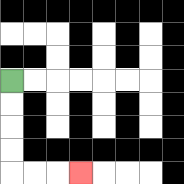{'start': '[0, 3]', 'end': '[3, 7]', 'path_directions': 'D,D,D,D,R,R,R', 'path_coordinates': '[[0, 3], [0, 4], [0, 5], [0, 6], [0, 7], [1, 7], [2, 7], [3, 7]]'}